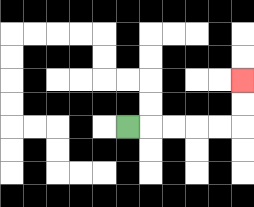{'start': '[5, 5]', 'end': '[10, 3]', 'path_directions': 'R,R,R,R,R,U,U', 'path_coordinates': '[[5, 5], [6, 5], [7, 5], [8, 5], [9, 5], [10, 5], [10, 4], [10, 3]]'}